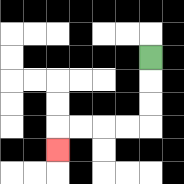{'start': '[6, 2]', 'end': '[2, 6]', 'path_directions': 'D,D,D,L,L,L,L,D', 'path_coordinates': '[[6, 2], [6, 3], [6, 4], [6, 5], [5, 5], [4, 5], [3, 5], [2, 5], [2, 6]]'}